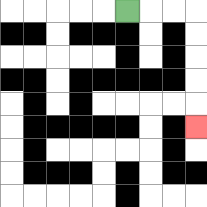{'start': '[5, 0]', 'end': '[8, 5]', 'path_directions': 'R,R,R,D,D,D,D,D', 'path_coordinates': '[[5, 0], [6, 0], [7, 0], [8, 0], [8, 1], [8, 2], [8, 3], [8, 4], [8, 5]]'}